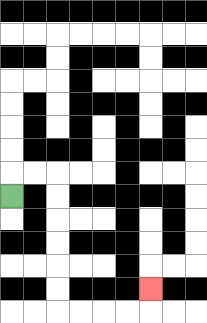{'start': '[0, 8]', 'end': '[6, 12]', 'path_directions': 'U,R,R,D,D,D,D,D,D,R,R,R,R,U', 'path_coordinates': '[[0, 8], [0, 7], [1, 7], [2, 7], [2, 8], [2, 9], [2, 10], [2, 11], [2, 12], [2, 13], [3, 13], [4, 13], [5, 13], [6, 13], [6, 12]]'}